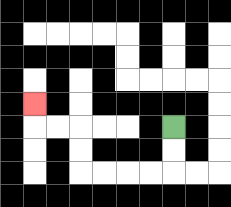{'start': '[7, 5]', 'end': '[1, 4]', 'path_directions': 'D,D,L,L,L,L,U,U,L,L,U', 'path_coordinates': '[[7, 5], [7, 6], [7, 7], [6, 7], [5, 7], [4, 7], [3, 7], [3, 6], [3, 5], [2, 5], [1, 5], [1, 4]]'}